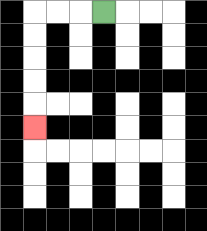{'start': '[4, 0]', 'end': '[1, 5]', 'path_directions': 'L,L,L,D,D,D,D,D', 'path_coordinates': '[[4, 0], [3, 0], [2, 0], [1, 0], [1, 1], [1, 2], [1, 3], [1, 4], [1, 5]]'}